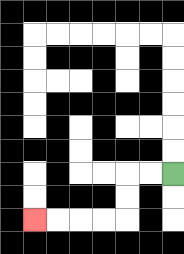{'start': '[7, 7]', 'end': '[1, 9]', 'path_directions': 'L,L,D,D,L,L,L,L', 'path_coordinates': '[[7, 7], [6, 7], [5, 7], [5, 8], [5, 9], [4, 9], [3, 9], [2, 9], [1, 9]]'}